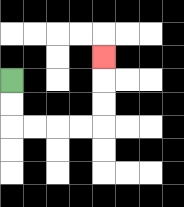{'start': '[0, 3]', 'end': '[4, 2]', 'path_directions': 'D,D,R,R,R,R,U,U,U', 'path_coordinates': '[[0, 3], [0, 4], [0, 5], [1, 5], [2, 5], [3, 5], [4, 5], [4, 4], [4, 3], [4, 2]]'}